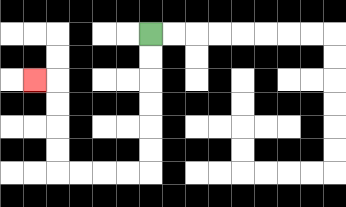{'start': '[6, 1]', 'end': '[1, 3]', 'path_directions': 'D,D,D,D,D,D,L,L,L,L,U,U,U,U,L', 'path_coordinates': '[[6, 1], [6, 2], [6, 3], [6, 4], [6, 5], [6, 6], [6, 7], [5, 7], [4, 7], [3, 7], [2, 7], [2, 6], [2, 5], [2, 4], [2, 3], [1, 3]]'}